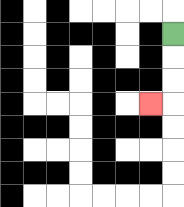{'start': '[7, 1]', 'end': '[6, 4]', 'path_directions': 'D,D,D,L', 'path_coordinates': '[[7, 1], [7, 2], [7, 3], [7, 4], [6, 4]]'}